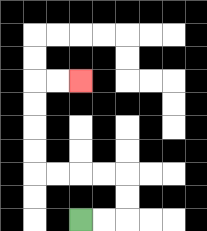{'start': '[3, 9]', 'end': '[3, 3]', 'path_directions': 'R,R,U,U,L,L,L,L,U,U,U,U,R,R', 'path_coordinates': '[[3, 9], [4, 9], [5, 9], [5, 8], [5, 7], [4, 7], [3, 7], [2, 7], [1, 7], [1, 6], [1, 5], [1, 4], [1, 3], [2, 3], [3, 3]]'}